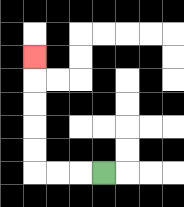{'start': '[4, 7]', 'end': '[1, 2]', 'path_directions': 'L,L,L,U,U,U,U,U', 'path_coordinates': '[[4, 7], [3, 7], [2, 7], [1, 7], [1, 6], [1, 5], [1, 4], [1, 3], [1, 2]]'}